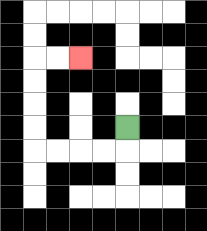{'start': '[5, 5]', 'end': '[3, 2]', 'path_directions': 'D,L,L,L,L,U,U,U,U,R,R', 'path_coordinates': '[[5, 5], [5, 6], [4, 6], [3, 6], [2, 6], [1, 6], [1, 5], [1, 4], [1, 3], [1, 2], [2, 2], [3, 2]]'}